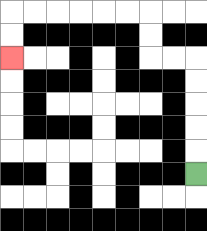{'start': '[8, 7]', 'end': '[0, 2]', 'path_directions': 'U,U,U,U,U,L,L,U,U,L,L,L,L,L,L,D,D', 'path_coordinates': '[[8, 7], [8, 6], [8, 5], [8, 4], [8, 3], [8, 2], [7, 2], [6, 2], [6, 1], [6, 0], [5, 0], [4, 0], [3, 0], [2, 0], [1, 0], [0, 0], [0, 1], [0, 2]]'}